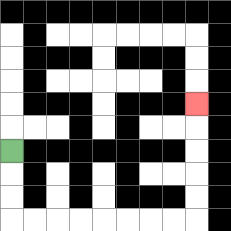{'start': '[0, 6]', 'end': '[8, 4]', 'path_directions': 'D,D,D,R,R,R,R,R,R,R,R,U,U,U,U,U', 'path_coordinates': '[[0, 6], [0, 7], [0, 8], [0, 9], [1, 9], [2, 9], [3, 9], [4, 9], [5, 9], [6, 9], [7, 9], [8, 9], [8, 8], [8, 7], [8, 6], [8, 5], [8, 4]]'}